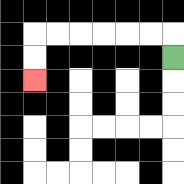{'start': '[7, 2]', 'end': '[1, 3]', 'path_directions': 'U,L,L,L,L,L,L,D,D', 'path_coordinates': '[[7, 2], [7, 1], [6, 1], [5, 1], [4, 1], [3, 1], [2, 1], [1, 1], [1, 2], [1, 3]]'}